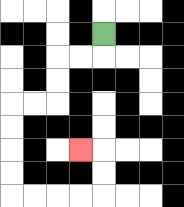{'start': '[4, 1]', 'end': '[3, 6]', 'path_directions': 'D,L,L,D,D,L,L,D,D,D,D,R,R,R,R,U,U,L', 'path_coordinates': '[[4, 1], [4, 2], [3, 2], [2, 2], [2, 3], [2, 4], [1, 4], [0, 4], [0, 5], [0, 6], [0, 7], [0, 8], [1, 8], [2, 8], [3, 8], [4, 8], [4, 7], [4, 6], [3, 6]]'}